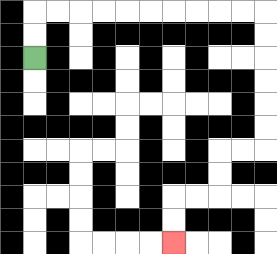{'start': '[1, 2]', 'end': '[7, 10]', 'path_directions': 'U,U,R,R,R,R,R,R,R,R,R,R,D,D,D,D,D,D,L,L,D,D,L,L,D,D', 'path_coordinates': '[[1, 2], [1, 1], [1, 0], [2, 0], [3, 0], [4, 0], [5, 0], [6, 0], [7, 0], [8, 0], [9, 0], [10, 0], [11, 0], [11, 1], [11, 2], [11, 3], [11, 4], [11, 5], [11, 6], [10, 6], [9, 6], [9, 7], [9, 8], [8, 8], [7, 8], [7, 9], [7, 10]]'}